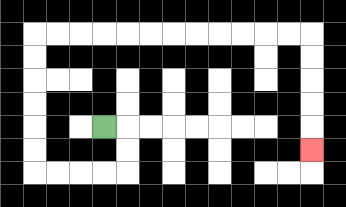{'start': '[4, 5]', 'end': '[13, 6]', 'path_directions': 'R,D,D,L,L,L,L,U,U,U,U,U,U,R,R,R,R,R,R,R,R,R,R,R,R,D,D,D,D,D', 'path_coordinates': '[[4, 5], [5, 5], [5, 6], [5, 7], [4, 7], [3, 7], [2, 7], [1, 7], [1, 6], [1, 5], [1, 4], [1, 3], [1, 2], [1, 1], [2, 1], [3, 1], [4, 1], [5, 1], [6, 1], [7, 1], [8, 1], [9, 1], [10, 1], [11, 1], [12, 1], [13, 1], [13, 2], [13, 3], [13, 4], [13, 5], [13, 6]]'}